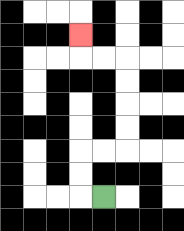{'start': '[4, 8]', 'end': '[3, 1]', 'path_directions': 'L,U,U,R,R,U,U,U,U,L,L,U', 'path_coordinates': '[[4, 8], [3, 8], [3, 7], [3, 6], [4, 6], [5, 6], [5, 5], [5, 4], [5, 3], [5, 2], [4, 2], [3, 2], [3, 1]]'}